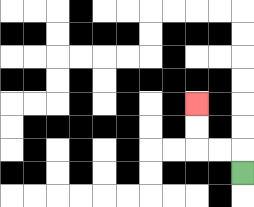{'start': '[10, 7]', 'end': '[8, 4]', 'path_directions': 'U,L,L,U,U', 'path_coordinates': '[[10, 7], [10, 6], [9, 6], [8, 6], [8, 5], [8, 4]]'}